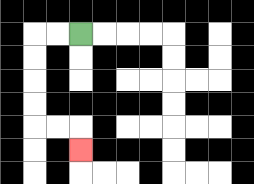{'start': '[3, 1]', 'end': '[3, 6]', 'path_directions': 'L,L,D,D,D,D,R,R,D', 'path_coordinates': '[[3, 1], [2, 1], [1, 1], [1, 2], [1, 3], [1, 4], [1, 5], [2, 5], [3, 5], [3, 6]]'}